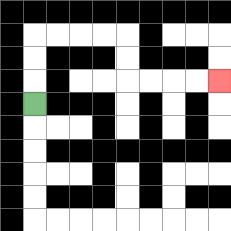{'start': '[1, 4]', 'end': '[9, 3]', 'path_directions': 'U,U,U,R,R,R,R,D,D,R,R,R,R', 'path_coordinates': '[[1, 4], [1, 3], [1, 2], [1, 1], [2, 1], [3, 1], [4, 1], [5, 1], [5, 2], [5, 3], [6, 3], [7, 3], [8, 3], [9, 3]]'}